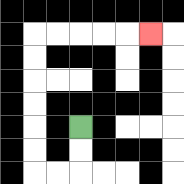{'start': '[3, 5]', 'end': '[6, 1]', 'path_directions': 'D,D,L,L,U,U,U,U,U,U,R,R,R,R,R', 'path_coordinates': '[[3, 5], [3, 6], [3, 7], [2, 7], [1, 7], [1, 6], [1, 5], [1, 4], [1, 3], [1, 2], [1, 1], [2, 1], [3, 1], [4, 1], [5, 1], [6, 1]]'}